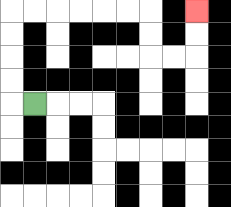{'start': '[1, 4]', 'end': '[8, 0]', 'path_directions': 'L,U,U,U,U,R,R,R,R,R,R,D,D,R,R,U,U', 'path_coordinates': '[[1, 4], [0, 4], [0, 3], [0, 2], [0, 1], [0, 0], [1, 0], [2, 0], [3, 0], [4, 0], [5, 0], [6, 0], [6, 1], [6, 2], [7, 2], [8, 2], [8, 1], [8, 0]]'}